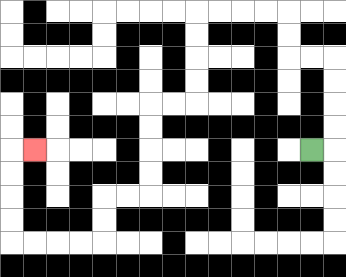{'start': '[13, 6]', 'end': '[1, 6]', 'path_directions': 'R,U,U,U,U,L,L,U,U,L,L,L,L,D,D,D,D,L,L,D,D,D,D,L,L,D,D,L,L,L,L,U,U,U,U,R', 'path_coordinates': '[[13, 6], [14, 6], [14, 5], [14, 4], [14, 3], [14, 2], [13, 2], [12, 2], [12, 1], [12, 0], [11, 0], [10, 0], [9, 0], [8, 0], [8, 1], [8, 2], [8, 3], [8, 4], [7, 4], [6, 4], [6, 5], [6, 6], [6, 7], [6, 8], [5, 8], [4, 8], [4, 9], [4, 10], [3, 10], [2, 10], [1, 10], [0, 10], [0, 9], [0, 8], [0, 7], [0, 6], [1, 6]]'}